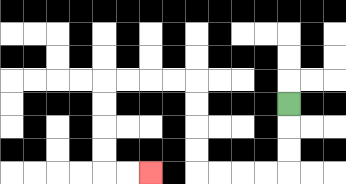{'start': '[12, 4]', 'end': '[6, 7]', 'path_directions': 'D,D,D,L,L,L,L,U,U,U,U,L,L,L,L,D,D,D,D,R,R', 'path_coordinates': '[[12, 4], [12, 5], [12, 6], [12, 7], [11, 7], [10, 7], [9, 7], [8, 7], [8, 6], [8, 5], [8, 4], [8, 3], [7, 3], [6, 3], [5, 3], [4, 3], [4, 4], [4, 5], [4, 6], [4, 7], [5, 7], [6, 7]]'}